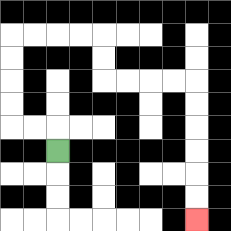{'start': '[2, 6]', 'end': '[8, 9]', 'path_directions': 'U,L,L,U,U,U,U,R,R,R,R,D,D,R,R,R,R,D,D,D,D,D,D', 'path_coordinates': '[[2, 6], [2, 5], [1, 5], [0, 5], [0, 4], [0, 3], [0, 2], [0, 1], [1, 1], [2, 1], [3, 1], [4, 1], [4, 2], [4, 3], [5, 3], [6, 3], [7, 3], [8, 3], [8, 4], [8, 5], [8, 6], [8, 7], [8, 8], [8, 9]]'}